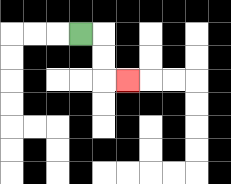{'start': '[3, 1]', 'end': '[5, 3]', 'path_directions': 'R,D,D,R', 'path_coordinates': '[[3, 1], [4, 1], [4, 2], [4, 3], [5, 3]]'}